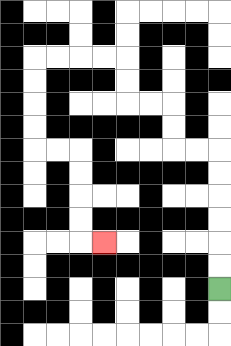{'start': '[9, 12]', 'end': '[4, 10]', 'path_directions': 'U,U,U,U,U,U,L,L,U,U,L,L,U,U,L,L,L,L,D,D,D,D,R,R,D,D,D,D,R', 'path_coordinates': '[[9, 12], [9, 11], [9, 10], [9, 9], [9, 8], [9, 7], [9, 6], [8, 6], [7, 6], [7, 5], [7, 4], [6, 4], [5, 4], [5, 3], [5, 2], [4, 2], [3, 2], [2, 2], [1, 2], [1, 3], [1, 4], [1, 5], [1, 6], [2, 6], [3, 6], [3, 7], [3, 8], [3, 9], [3, 10], [4, 10]]'}